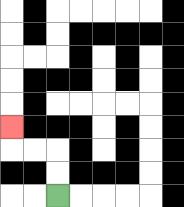{'start': '[2, 8]', 'end': '[0, 5]', 'path_directions': 'U,U,L,L,U', 'path_coordinates': '[[2, 8], [2, 7], [2, 6], [1, 6], [0, 6], [0, 5]]'}